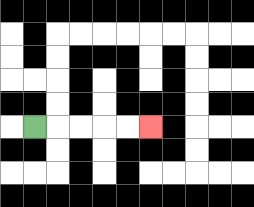{'start': '[1, 5]', 'end': '[6, 5]', 'path_directions': 'R,R,R,R,R', 'path_coordinates': '[[1, 5], [2, 5], [3, 5], [4, 5], [5, 5], [6, 5]]'}